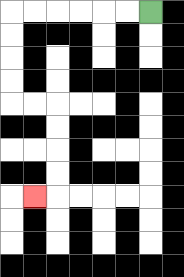{'start': '[6, 0]', 'end': '[1, 8]', 'path_directions': 'L,L,L,L,L,L,D,D,D,D,R,R,D,D,D,D,L', 'path_coordinates': '[[6, 0], [5, 0], [4, 0], [3, 0], [2, 0], [1, 0], [0, 0], [0, 1], [0, 2], [0, 3], [0, 4], [1, 4], [2, 4], [2, 5], [2, 6], [2, 7], [2, 8], [1, 8]]'}